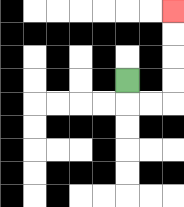{'start': '[5, 3]', 'end': '[7, 0]', 'path_directions': 'D,R,R,U,U,U,U', 'path_coordinates': '[[5, 3], [5, 4], [6, 4], [7, 4], [7, 3], [7, 2], [7, 1], [7, 0]]'}